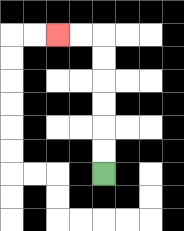{'start': '[4, 7]', 'end': '[2, 1]', 'path_directions': 'U,U,U,U,U,U,L,L', 'path_coordinates': '[[4, 7], [4, 6], [4, 5], [4, 4], [4, 3], [4, 2], [4, 1], [3, 1], [2, 1]]'}